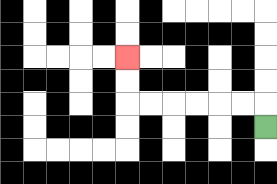{'start': '[11, 5]', 'end': '[5, 2]', 'path_directions': 'U,L,L,L,L,L,L,U,U', 'path_coordinates': '[[11, 5], [11, 4], [10, 4], [9, 4], [8, 4], [7, 4], [6, 4], [5, 4], [5, 3], [5, 2]]'}